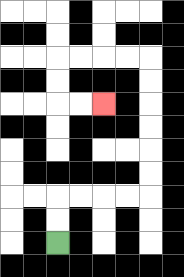{'start': '[2, 10]', 'end': '[4, 4]', 'path_directions': 'U,U,R,R,R,R,U,U,U,U,U,U,L,L,L,L,D,D,R,R', 'path_coordinates': '[[2, 10], [2, 9], [2, 8], [3, 8], [4, 8], [5, 8], [6, 8], [6, 7], [6, 6], [6, 5], [6, 4], [6, 3], [6, 2], [5, 2], [4, 2], [3, 2], [2, 2], [2, 3], [2, 4], [3, 4], [4, 4]]'}